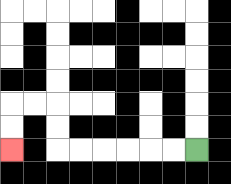{'start': '[8, 6]', 'end': '[0, 6]', 'path_directions': 'L,L,L,L,L,L,U,U,L,L,D,D', 'path_coordinates': '[[8, 6], [7, 6], [6, 6], [5, 6], [4, 6], [3, 6], [2, 6], [2, 5], [2, 4], [1, 4], [0, 4], [0, 5], [0, 6]]'}